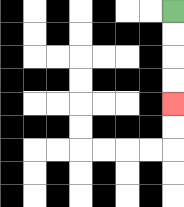{'start': '[7, 0]', 'end': '[7, 4]', 'path_directions': 'D,D,D,D', 'path_coordinates': '[[7, 0], [7, 1], [7, 2], [7, 3], [7, 4]]'}